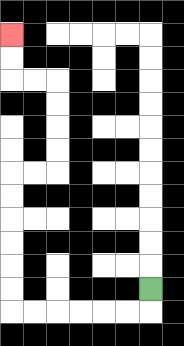{'start': '[6, 12]', 'end': '[0, 1]', 'path_directions': 'D,L,L,L,L,L,L,U,U,U,U,U,U,R,R,U,U,U,U,L,L,U,U', 'path_coordinates': '[[6, 12], [6, 13], [5, 13], [4, 13], [3, 13], [2, 13], [1, 13], [0, 13], [0, 12], [0, 11], [0, 10], [0, 9], [0, 8], [0, 7], [1, 7], [2, 7], [2, 6], [2, 5], [2, 4], [2, 3], [1, 3], [0, 3], [0, 2], [0, 1]]'}